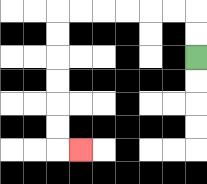{'start': '[8, 2]', 'end': '[3, 6]', 'path_directions': 'U,U,L,L,L,L,L,L,D,D,D,D,D,D,R', 'path_coordinates': '[[8, 2], [8, 1], [8, 0], [7, 0], [6, 0], [5, 0], [4, 0], [3, 0], [2, 0], [2, 1], [2, 2], [2, 3], [2, 4], [2, 5], [2, 6], [3, 6]]'}